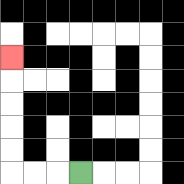{'start': '[3, 7]', 'end': '[0, 2]', 'path_directions': 'L,L,L,U,U,U,U,U', 'path_coordinates': '[[3, 7], [2, 7], [1, 7], [0, 7], [0, 6], [0, 5], [0, 4], [0, 3], [0, 2]]'}